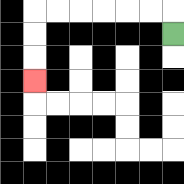{'start': '[7, 1]', 'end': '[1, 3]', 'path_directions': 'U,L,L,L,L,L,L,D,D,D', 'path_coordinates': '[[7, 1], [7, 0], [6, 0], [5, 0], [4, 0], [3, 0], [2, 0], [1, 0], [1, 1], [1, 2], [1, 3]]'}